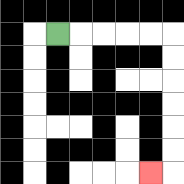{'start': '[2, 1]', 'end': '[6, 7]', 'path_directions': 'R,R,R,R,R,D,D,D,D,D,D,L', 'path_coordinates': '[[2, 1], [3, 1], [4, 1], [5, 1], [6, 1], [7, 1], [7, 2], [7, 3], [7, 4], [7, 5], [7, 6], [7, 7], [6, 7]]'}